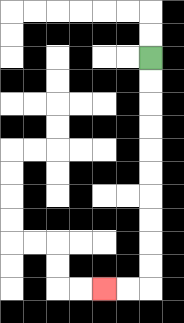{'start': '[6, 2]', 'end': '[4, 12]', 'path_directions': 'D,D,D,D,D,D,D,D,D,D,L,L', 'path_coordinates': '[[6, 2], [6, 3], [6, 4], [6, 5], [6, 6], [6, 7], [6, 8], [6, 9], [6, 10], [6, 11], [6, 12], [5, 12], [4, 12]]'}